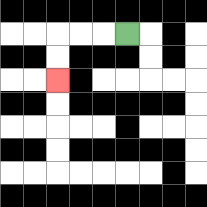{'start': '[5, 1]', 'end': '[2, 3]', 'path_directions': 'L,L,L,D,D', 'path_coordinates': '[[5, 1], [4, 1], [3, 1], [2, 1], [2, 2], [2, 3]]'}